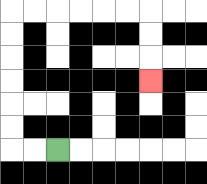{'start': '[2, 6]', 'end': '[6, 3]', 'path_directions': 'L,L,U,U,U,U,U,U,R,R,R,R,R,R,D,D,D', 'path_coordinates': '[[2, 6], [1, 6], [0, 6], [0, 5], [0, 4], [0, 3], [0, 2], [0, 1], [0, 0], [1, 0], [2, 0], [3, 0], [4, 0], [5, 0], [6, 0], [6, 1], [6, 2], [6, 3]]'}